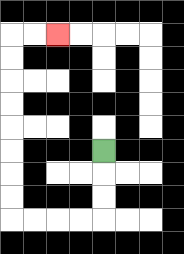{'start': '[4, 6]', 'end': '[2, 1]', 'path_directions': 'D,D,D,L,L,L,L,U,U,U,U,U,U,U,U,R,R', 'path_coordinates': '[[4, 6], [4, 7], [4, 8], [4, 9], [3, 9], [2, 9], [1, 9], [0, 9], [0, 8], [0, 7], [0, 6], [0, 5], [0, 4], [0, 3], [0, 2], [0, 1], [1, 1], [2, 1]]'}